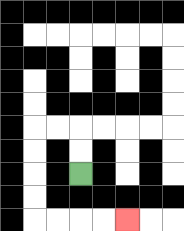{'start': '[3, 7]', 'end': '[5, 9]', 'path_directions': 'U,U,L,L,D,D,D,D,R,R,R,R', 'path_coordinates': '[[3, 7], [3, 6], [3, 5], [2, 5], [1, 5], [1, 6], [1, 7], [1, 8], [1, 9], [2, 9], [3, 9], [4, 9], [5, 9]]'}